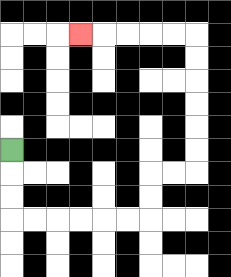{'start': '[0, 6]', 'end': '[3, 1]', 'path_directions': 'D,D,D,R,R,R,R,R,R,U,U,R,R,U,U,U,U,U,U,L,L,L,L,L', 'path_coordinates': '[[0, 6], [0, 7], [0, 8], [0, 9], [1, 9], [2, 9], [3, 9], [4, 9], [5, 9], [6, 9], [6, 8], [6, 7], [7, 7], [8, 7], [8, 6], [8, 5], [8, 4], [8, 3], [8, 2], [8, 1], [7, 1], [6, 1], [5, 1], [4, 1], [3, 1]]'}